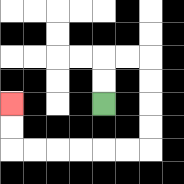{'start': '[4, 4]', 'end': '[0, 4]', 'path_directions': 'U,U,R,R,D,D,D,D,L,L,L,L,L,L,U,U', 'path_coordinates': '[[4, 4], [4, 3], [4, 2], [5, 2], [6, 2], [6, 3], [6, 4], [6, 5], [6, 6], [5, 6], [4, 6], [3, 6], [2, 6], [1, 6], [0, 6], [0, 5], [0, 4]]'}